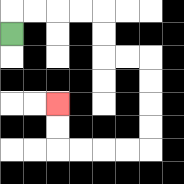{'start': '[0, 1]', 'end': '[2, 4]', 'path_directions': 'U,R,R,R,R,D,D,R,R,D,D,D,D,L,L,L,L,U,U', 'path_coordinates': '[[0, 1], [0, 0], [1, 0], [2, 0], [3, 0], [4, 0], [4, 1], [4, 2], [5, 2], [6, 2], [6, 3], [6, 4], [6, 5], [6, 6], [5, 6], [4, 6], [3, 6], [2, 6], [2, 5], [2, 4]]'}